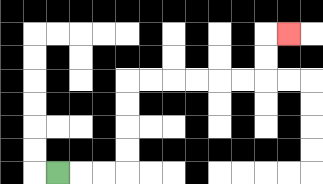{'start': '[2, 7]', 'end': '[12, 1]', 'path_directions': 'R,R,R,U,U,U,U,R,R,R,R,R,R,U,U,R', 'path_coordinates': '[[2, 7], [3, 7], [4, 7], [5, 7], [5, 6], [5, 5], [5, 4], [5, 3], [6, 3], [7, 3], [8, 3], [9, 3], [10, 3], [11, 3], [11, 2], [11, 1], [12, 1]]'}